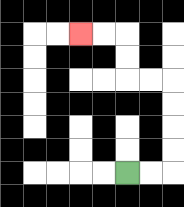{'start': '[5, 7]', 'end': '[3, 1]', 'path_directions': 'R,R,U,U,U,U,L,L,U,U,L,L', 'path_coordinates': '[[5, 7], [6, 7], [7, 7], [7, 6], [7, 5], [7, 4], [7, 3], [6, 3], [5, 3], [5, 2], [5, 1], [4, 1], [3, 1]]'}